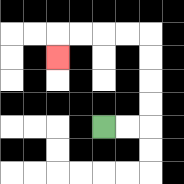{'start': '[4, 5]', 'end': '[2, 2]', 'path_directions': 'R,R,U,U,U,U,L,L,L,L,D', 'path_coordinates': '[[4, 5], [5, 5], [6, 5], [6, 4], [6, 3], [6, 2], [6, 1], [5, 1], [4, 1], [3, 1], [2, 1], [2, 2]]'}